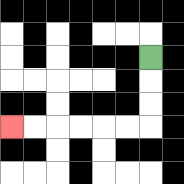{'start': '[6, 2]', 'end': '[0, 5]', 'path_directions': 'D,D,D,L,L,L,L,L,L', 'path_coordinates': '[[6, 2], [6, 3], [6, 4], [6, 5], [5, 5], [4, 5], [3, 5], [2, 5], [1, 5], [0, 5]]'}